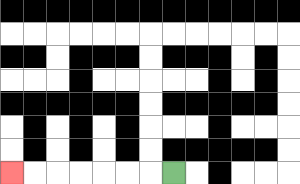{'start': '[7, 7]', 'end': '[0, 7]', 'path_directions': 'L,L,L,L,L,L,L', 'path_coordinates': '[[7, 7], [6, 7], [5, 7], [4, 7], [3, 7], [2, 7], [1, 7], [0, 7]]'}